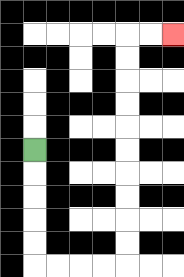{'start': '[1, 6]', 'end': '[7, 1]', 'path_directions': 'D,D,D,D,D,R,R,R,R,U,U,U,U,U,U,U,U,U,U,R,R', 'path_coordinates': '[[1, 6], [1, 7], [1, 8], [1, 9], [1, 10], [1, 11], [2, 11], [3, 11], [4, 11], [5, 11], [5, 10], [5, 9], [5, 8], [5, 7], [5, 6], [5, 5], [5, 4], [5, 3], [5, 2], [5, 1], [6, 1], [7, 1]]'}